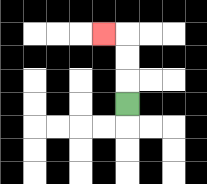{'start': '[5, 4]', 'end': '[4, 1]', 'path_directions': 'U,U,U,L', 'path_coordinates': '[[5, 4], [5, 3], [5, 2], [5, 1], [4, 1]]'}